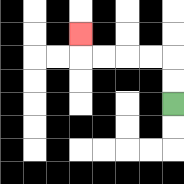{'start': '[7, 4]', 'end': '[3, 1]', 'path_directions': 'U,U,L,L,L,L,U', 'path_coordinates': '[[7, 4], [7, 3], [7, 2], [6, 2], [5, 2], [4, 2], [3, 2], [3, 1]]'}